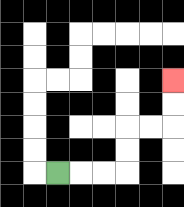{'start': '[2, 7]', 'end': '[7, 3]', 'path_directions': 'R,R,R,U,U,R,R,U,U', 'path_coordinates': '[[2, 7], [3, 7], [4, 7], [5, 7], [5, 6], [5, 5], [6, 5], [7, 5], [7, 4], [7, 3]]'}